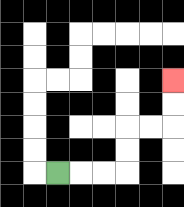{'start': '[2, 7]', 'end': '[7, 3]', 'path_directions': 'R,R,R,U,U,R,R,U,U', 'path_coordinates': '[[2, 7], [3, 7], [4, 7], [5, 7], [5, 6], [5, 5], [6, 5], [7, 5], [7, 4], [7, 3]]'}